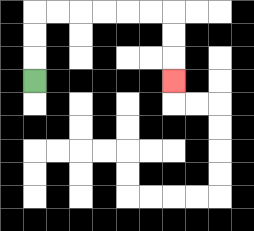{'start': '[1, 3]', 'end': '[7, 3]', 'path_directions': 'U,U,U,R,R,R,R,R,R,D,D,D', 'path_coordinates': '[[1, 3], [1, 2], [1, 1], [1, 0], [2, 0], [3, 0], [4, 0], [5, 0], [6, 0], [7, 0], [7, 1], [7, 2], [7, 3]]'}